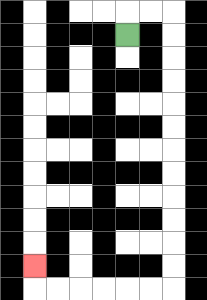{'start': '[5, 1]', 'end': '[1, 11]', 'path_directions': 'U,R,R,D,D,D,D,D,D,D,D,D,D,D,D,L,L,L,L,L,L,U', 'path_coordinates': '[[5, 1], [5, 0], [6, 0], [7, 0], [7, 1], [7, 2], [7, 3], [7, 4], [7, 5], [7, 6], [7, 7], [7, 8], [7, 9], [7, 10], [7, 11], [7, 12], [6, 12], [5, 12], [4, 12], [3, 12], [2, 12], [1, 12], [1, 11]]'}